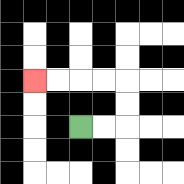{'start': '[3, 5]', 'end': '[1, 3]', 'path_directions': 'R,R,U,U,L,L,L,L', 'path_coordinates': '[[3, 5], [4, 5], [5, 5], [5, 4], [5, 3], [4, 3], [3, 3], [2, 3], [1, 3]]'}